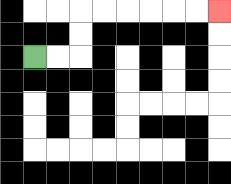{'start': '[1, 2]', 'end': '[9, 0]', 'path_directions': 'R,R,U,U,R,R,R,R,R,R', 'path_coordinates': '[[1, 2], [2, 2], [3, 2], [3, 1], [3, 0], [4, 0], [5, 0], [6, 0], [7, 0], [8, 0], [9, 0]]'}